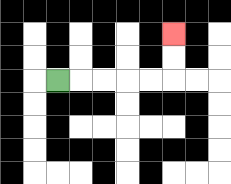{'start': '[2, 3]', 'end': '[7, 1]', 'path_directions': 'R,R,R,R,R,U,U', 'path_coordinates': '[[2, 3], [3, 3], [4, 3], [5, 3], [6, 3], [7, 3], [7, 2], [7, 1]]'}